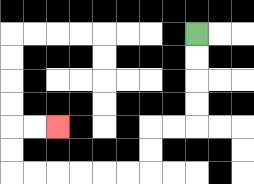{'start': '[8, 1]', 'end': '[2, 5]', 'path_directions': 'D,D,D,D,L,L,D,D,L,L,L,L,L,L,U,U,R,R', 'path_coordinates': '[[8, 1], [8, 2], [8, 3], [8, 4], [8, 5], [7, 5], [6, 5], [6, 6], [6, 7], [5, 7], [4, 7], [3, 7], [2, 7], [1, 7], [0, 7], [0, 6], [0, 5], [1, 5], [2, 5]]'}